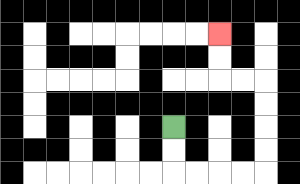{'start': '[7, 5]', 'end': '[9, 1]', 'path_directions': 'D,D,R,R,R,R,U,U,U,U,L,L,U,U', 'path_coordinates': '[[7, 5], [7, 6], [7, 7], [8, 7], [9, 7], [10, 7], [11, 7], [11, 6], [11, 5], [11, 4], [11, 3], [10, 3], [9, 3], [9, 2], [9, 1]]'}